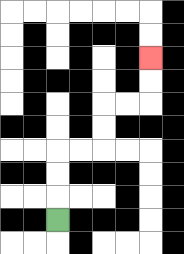{'start': '[2, 9]', 'end': '[6, 2]', 'path_directions': 'U,U,U,R,R,U,U,R,R,U,U', 'path_coordinates': '[[2, 9], [2, 8], [2, 7], [2, 6], [3, 6], [4, 6], [4, 5], [4, 4], [5, 4], [6, 4], [6, 3], [6, 2]]'}